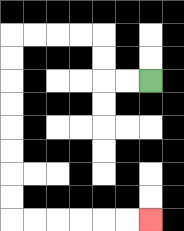{'start': '[6, 3]', 'end': '[6, 9]', 'path_directions': 'L,L,U,U,L,L,L,L,D,D,D,D,D,D,D,D,R,R,R,R,R,R', 'path_coordinates': '[[6, 3], [5, 3], [4, 3], [4, 2], [4, 1], [3, 1], [2, 1], [1, 1], [0, 1], [0, 2], [0, 3], [0, 4], [0, 5], [0, 6], [0, 7], [0, 8], [0, 9], [1, 9], [2, 9], [3, 9], [4, 9], [5, 9], [6, 9]]'}